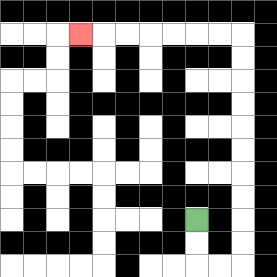{'start': '[8, 9]', 'end': '[3, 1]', 'path_directions': 'D,D,R,R,U,U,U,U,U,U,U,U,U,U,L,L,L,L,L,L,L', 'path_coordinates': '[[8, 9], [8, 10], [8, 11], [9, 11], [10, 11], [10, 10], [10, 9], [10, 8], [10, 7], [10, 6], [10, 5], [10, 4], [10, 3], [10, 2], [10, 1], [9, 1], [8, 1], [7, 1], [6, 1], [5, 1], [4, 1], [3, 1]]'}